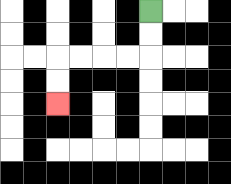{'start': '[6, 0]', 'end': '[2, 4]', 'path_directions': 'D,D,L,L,L,L,D,D', 'path_coordinates': '[[6, 0], [6, 1], [6, 2], [5, 2], [4, 2], [3, 2], [2, 2], [2, 3], [2, 4]]'}